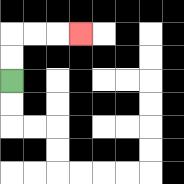{'start': '[0, 3]', 'end': '[3, 1]', 'path_directions': 'U,U,R,R,R', 'path_coordinates': '[[0, 3], [0, 2], [0, 1], [1, 1], [2, 1], [3, 1]]'}